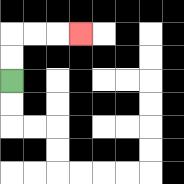{'start': '[0, 3]', 'end': '[3, 1]', 'path_directions': 'U,U,R,R,R', 'path_coordinates': '[[0, 3], [0, 2], [0, 1], [1, 1], [2, 1], [3, 1]]'}